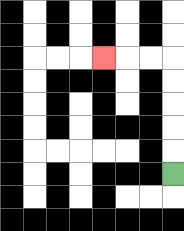{'start': '[7, 7]', 'end': '[4, 2]', 'path_directions': 'U,U,U,U,U,L,L,L', 'path_coordinates': '[[7, 7], [7, 6], [7, 5], [7, 4], [7, 3], [7, 2], [6, 2], [5, 2], [4, 2]]'}